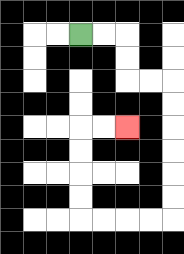{'start': '[3, 1]', 'end': '[5, 5]', 'path_directions': 'R,R,D,D,R,R,D,D,D,D,D,D,L,L,L,L,U,U,U,U,R,R', 'path_coordinates': '[[3, 1], [4, 1], [5, 1], [5, 2], [5, 3], [6, 3], [7, 3], [7, 4], [7, 5], [7, 6], [7, 7], [7, 8], [7, 9], [6, 9], [5, 9], [4, 9], [3, 9], [3, 8], [3, 7], [3, 6], [3, 5], [4, 5], [5, 5]]'}